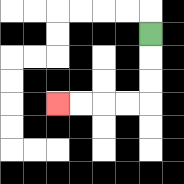{'start': '[6, 1]', 'end': '[2, 4]', 'path_directions': 'D,D,D,L,L,L,L', 'path_coordinates': '[[6, 1], [6, 2], [6, 3], [6, 4], [5, 4], [4, 4], [3, 4], [2, 4]]'}